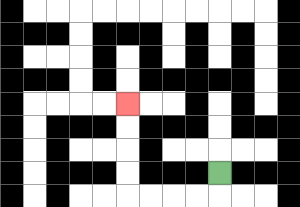{'start': '[9, 7]', 'end': '[5, 4]', 'path_directions': 'D,L,L,L,L,U,U,U,U', 'path_coordinates': '[[9, 7], [9, 8], [8, 8], [7, 8], [6, 8], [5, 8], [5, 7], [5, 6], [5, 5], [5, 4]]'}